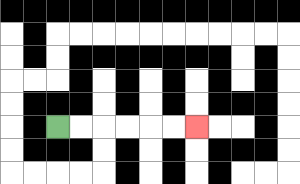{'start': '[2, 5]', 'end': '[8, 5]', 'path_directions': 'R,R,R,R,R,R', 'path_coordinates': '[[2, 5], [3, 5], [4, 5], [5, 5], [6, 5], [7, 5], [8, 5]]'}